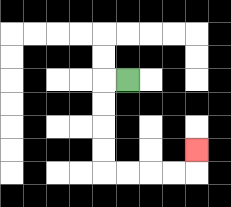{'start': '[5, 3]', 'end': '[8, 6]', 'path_directions': 'L,D,D,D,D,R,R,R,R,U', 'path_coordinates': '[[5, 3], [4, 3], [4, 4], [4, 5], [4, 6], [4, 7], [5, 7], [6, 7], [7, 7], [8, 7], [8, 6]]'}